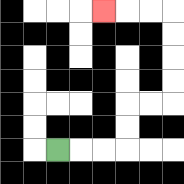{'start': '[2, 6]', 'end': '[4, 0]', 'path_directions': 'R,R,R,U,U,R,R,U,U,U,U,L,L,L', 'path_coordinates': '[[2, 6], [3, 6], [4, 6], [5, 6], [5, 5], [5, 4], [6, 4], [7, 4], [7, 3], [7, 2], [7, 1], [7, 0], [6, 0], [5, 0], [4, 0]]'}